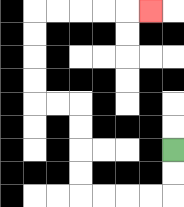{'start': '[7, 6]', 'end': '[6, 0]', 'path_directions': 'D,D,L,L,L,L,U,U,U,U,L,L,U,U,U,U,R,R,R,R,R', 'path_coordinates': '[[7, 6], [7, 7], [7, 8], [6, 8], [5, 8], [4, 8], [3, 8], [3, 7], [3, 6], [3, 5], [3, 4], [2, 4], [1, 4], [1, 3], [1, 2], [1, 1], [1, 0], [2, 0], [3, 0], [4, 0], [5, 0], [6, 0]]'}